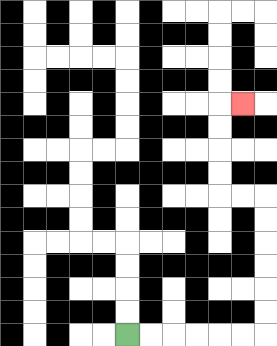{'start': '[5, 14]', 'end': '[10, 4]', 'path_directions': 'R,R,R,R,R,R,U,U,U,U,U,U,L,L,U,U,U,U,R', 'path_coordinates': '[[5, 14], [6, 14], [7, 14], [8, 14], [9, 14], [10, 14], [11, 14], [11, 13], [11, 12], [11, 11], [11, 10], [11, 9], [11, 8], [10, 8], [9, 8], [9, 7], [9, 6], [9, 5], [9, 4], [10, 4]]'}